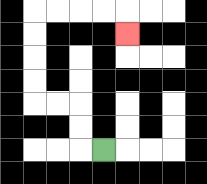{'start': '[4, 6]', 'end': '[5, 1]', 'path_directions': 'L,U,U,L,L,U,U,U,U,R,R,R,R,D', 'path_coordinates': '[[4, 6], [3, 6], [3, 5], [3, 4], [2, 4], [1, 4], [1, 3], [1, 2], [1, 1], [1, 0], [2, 0], [3, 0], [4, 0], [5, 0], [5, 1]]'}